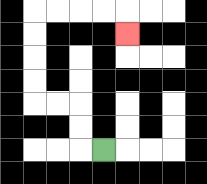{'start': '[4, 6]', 'end': '[5, 1]', 'path_directions': 'L,U,U,L,L,U,U,U,U,R,R,R,R,D', 'path_coordinates': '[[4, 6], [3, 6], [3, 5], [3, 4], [2, 4], [1, 4], [1, 3], [1, 2], [1, 1], [1, 0], [2, 0], [3, 0], [4, 0], [5, 0], [5, 1]]'}